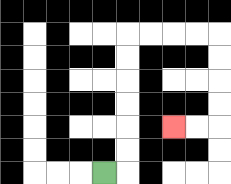{'start': '[4, 7]', 'end': '[7, 5]', 'path_directions': 'R,U,U,U,U,U,U,R,R,R,R,D,D,D,D,L,L', 'path_coordinates': '[[4, 7], [5, 7], [5, 6], [5, 5], [5, 4], [5, 3], [5, 2], [5, 1], [6, 1], [7, 1], [8, 1], [9, 1], [9, 2], [9, 3], [9, 4], [9, 5], [8, 5], [7, 5]]'}